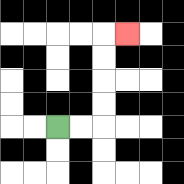{'start': '[2, 5]', 'end': '[5, 1]', 'path_directions': 'R,R,U,U,U,U,R', 'path_coordinates': '[[2, 5], [3, 5], [4, 5], [4, 4], [4, 3], [4, 2], [4, 1], [5, 1]]'}